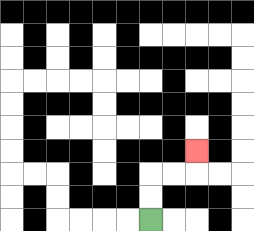{'start': '[6, 9]', 'end': '[8, 6]', 'path_directions': 'U,U,R,R,U', 'path_coordinates': '[[6, 9], [6, 8], [6, 7], [7, 7], [8, 7], [8, 6]]'}